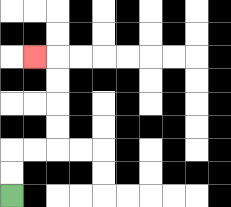{'start': '[0, 8]', 'end': '[1, 2]', 'path_directions': 'U,U,R,R,U,U,U,U,L', 'path_coordinates': '[[0, 8], [0, 7], [0, 6], [1, 6], [2, 6], [2, 5], [2, 4], [2, 3], [2, 2], [1, 2]]'}